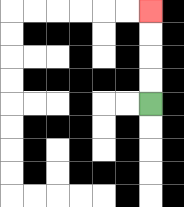{'start': '[6, 4]', 'end': '[6, 0]', 'path_directions': 'U,U,U,U', 'path_coordinates': '[[6, 4], [6, 3], [6, 2], [6, 1], [6, 0]]'}